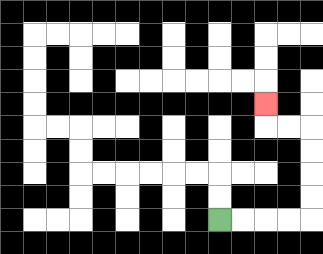{'start': '[9, 9]', 'end': '[11, 4]', 'path_directions': 'R,R,R,R,U,U,U,U,L,L,U', 'path_coordinates': '[[9, 9], [10, 9], [11, 9], [12, 9], [13, 9], [13, 8], [13, 7], [13, 6], [13, 5], [12, 5], [11, 5], [11, 4]]'}